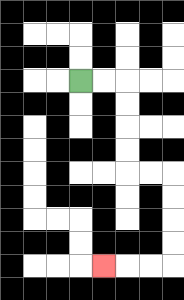{'start': '[3, 3]', 'end': '[4, 11]', 'path_directions': 'R,R,D,D,D,D,R,R,D,D,D,D,L,L,L', 'path_coordinates': '[[3, 3], [4, 3], [5, 3], [5, 4], [5, 5], [5, 6], [5, 7], [6, 7], [7, 7], [7, 8], [7, 9], [7, 10], [7, 11], [6, 11], [5, 11], [4, 11]]'}